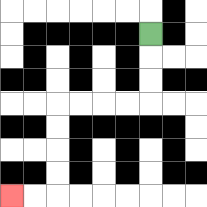{'start': '[6, 1]', 'end': '[0, 8]', 'path_directions': 'D,D,D,L,L,L,L,D,D,D,D,L,L', 'path_coordinates': '[[6, 1], [6, 2], [6, 3], [6, 4], [5, 4], [4, 4], [3, 4], [2, 4], [2, 5], [2, 6], [2, 7], [2, 8], [1, 8], [0, 8]]'}